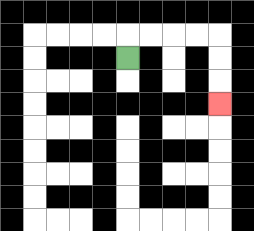{'start': '[5, 2]', 'end': '[9, 4]', 'path_directions': 'U,R,R,R,R,D,D,D', 'path_coordinates': '[[5, 2], [5, 1], [6, 1], [7, 1], [8, 1], [9, 1], [9, 2], [9, 3], [9, 4]]'}